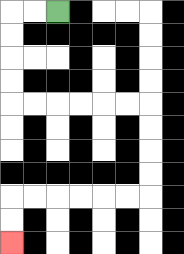{'start': '[2, 0]', 'end': '[0, 10]', 'path_directions': 'L,L,D,D,D,D,R,R,R,R,R,R,D,D,D,D,L,L,L,L,L,L,D,D', 'path_coordinates': '[[2, 0], [1, 0], [0, 0], [0, 1], [0, 2], [0, 3], [0, 4], [1, 4], [2, 4], [3, 4], [4, 4], [5, 4], [6, 4], [6, 5], [6, 6], [6, 7], [6, 8], [5, 8], [4, 8], [3, 8], [2, 8], [1, 8], [0, 8], [0, 9], [0, 10]]'}